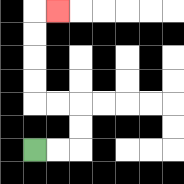{'start': '[1, 6]', 'end': '[2, 0]', 'path_directions': 'R,R,U,U,L,L,U,U,U,U,R', 'path_coordinates': '[[1, 6], [2, 6], [3, 6], [3, 5], [3, 4], [2, 4], [1, 4], [1, 3], [1, 2], [1, 1], [1, 0], [2, 0]]'}